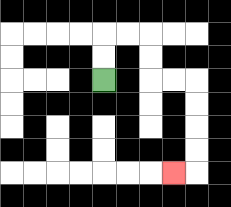{'start': '[4, 3]', 'end': '[7, 7]', 'path_directions': 'U,U,R,R,D,D,R,R,D,D,D,D,L', 'path_coordinates': '[[4, 3], [4, 2], [4, 1], [5, 1], [6, 1], [6, 2], [6, 3], [7, 3], [8, 3], [8, 4], [8, 5], [8, 6], [8, 7], [7, 7]]'}